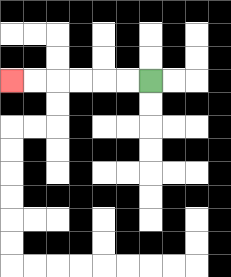{'start': '[6, 3]', 'end': '[0, 3]', 'path_directions': 'L,L,L,L,L,L', 'path_coordinates': '[[6, 3], [5, 3], [4, 3], [3, 3], [2, 3], [1, 3], [0, 3]]'}